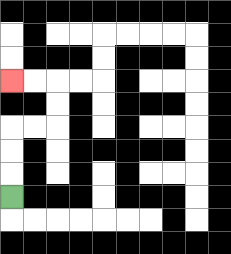{'start': '[0, 8]', 'end': '[0, 3]', 'path_directions': 'U,U,U,R,R,U,U,L,L', 'path_coordinates': '[[0, 8], [0, 7], [0, 6], [0, 5], [1, 5], [2, 5], [2, 4], [2, 3], [1, 3], [0, 3]]'}